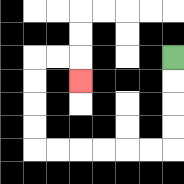{'start': '[7, 2]', 'end': '[3, 3]', 'path_directions': 'D,D,D,D,L,L,L,L,L,L,U,U,U,U,R,R,D', 'path_coordinates': '[[7, 2], [7, 3], [7, 4], [7, 5], [7, 6], [6, 6], [5, 6], [4, 6], [3, 6], [2, 6], [1, 6], [1, 5], [1, 4], [1, 3], [1, 2], [2, 2], [3, 2], [3, 3]]'}